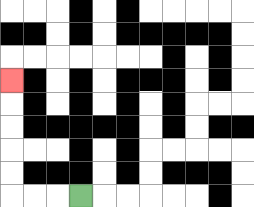{'start': '[3, 8]', 'end': '[0, 3]', 'path_directions': 'L,L,L,U,U,U,U,U', 'path_coordinates': '[[3, 8], [2, 8], [1, 8], [0, 8], [0, 7], [0, 6], [0, 5], [0, 4], [0, 3]]'}